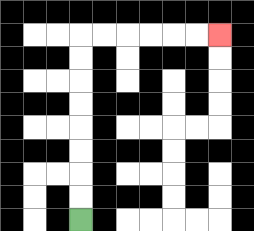{'start': '[3, 9]', 'end': '[9, 1]', 'path_directions': 'U,U,U,U,U,U,U,U,R,R,R,R,R,R', 'path_coordinates': '[[3, 9], [3, 8], [3, 7], [3, 6], [3, 5], [3, 4], [3, 3], [3, 2], [3, 1], [4, 1], [5, 1], [6, 1], [7, 1], [8, 1], [9, 1]]'}